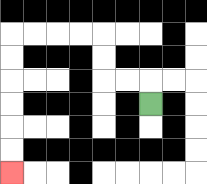{'start': '[6, 4]', 'end': '[0, 7]', 'path_directions': 'U,L,L,U,U,L,L,L,L,D,D,D,D,D,D', 'path_coordinates': '[[6, 4], [6, 3], [5, 3], [4, 3], [4, 2], [4, 1], [3, 1], [2, 1], [1, 1], [0, 1], [0, 2], [0, 3], [0, 4], [0, 5], [0, 6], [0, 7]]'}